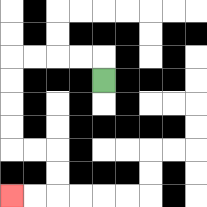{'start': '[4, 3]', 'end': '[0, 8]', 'path_directions': 'U,L,L,L,L,D,D,D,D,R,R,D,D,L,L', 'path_coordinates': '[[4, 3], [4, 2], [3, 2], [2, 2], [1, 2], [0, 2], [0, 3], [0, 4], [0, 5], [0, 6], [1, 6], [2, 6], [2, 7], [2, 8], [1, 8], [0, 8]]'}